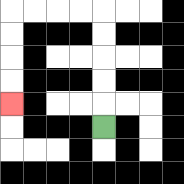{'start': '[4, 5]', 'end': '[0, 4]', 'path_directions': 'U,U,U,U,U,L,L,L,L,D,D,D,D', 'path_coordinates': '[[4, 5], [4, 4], [4, 3], [4, 2], [4, 1], [4, 0], [3, 0], [2, 0], [1, 0], [0, 0], [0, 1], [0, 2], [0, 3], [0, 4]]'}